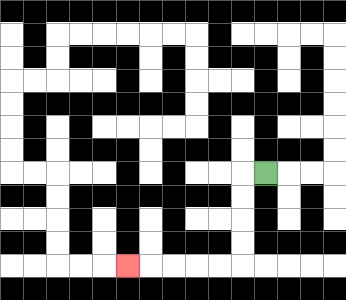{'start': '[11, 7]', 'end': '[5, 11]', 'path_directions': 'L,D,D,D,D,L,L,L,L,L', 'path_coordinates': '[[11, 7], [10, 7], [10, 8], [10, 9], [10, 10], [10, 11], [9, 11], [8, 11], [7, 11], [6, 11], [5, 11]]'}